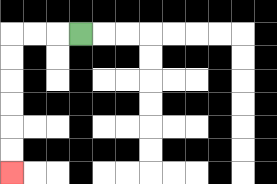{'start': '[3, 1]', 'end': '[0, 7]', 'path_directions': 'L,L,L,D,D,D,D,D,D', 'path_coordinates': '[[3, 1], [2, 1], [1, 1], [0, 1], [0, 2], [0, 3], [0, 4], [0, 5], [0, 6], [0, 7]]'}